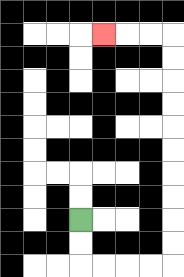{'start': '[3, 9]', 'end': '[4, 1]', 'path_directions': 'D,D,R,R,R,R,U,U,U,U,U,U,U,U,U,U,L,L,L', 'path_coordinates': '[[3, 9], [3, 10], [3, 11], [4, 11], [5, 11], [6, 11], [7, 11], [7, 10], [7, 9], [7, 8], [7, 7], [7, 6], [7, 5], [7, 4], [7, 3], [7, 2], [7, 1], [6, 1], [5, 1], [4, 1]]'}